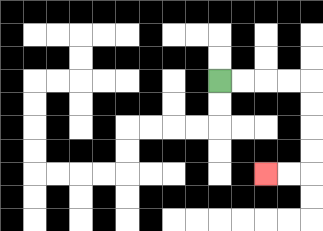{'start': '[9, 3]', 'end': '[11, 7]', 'path_directions': 'R,R,R,R,D,D,D,D,L,L', 'path_coordinates': '[[9, 3], [10, 3], [11, 3], [12, 3], [13, 3], [13, 4], [13, 5], [13, 6], [13, 7], [12, 7], [11, 7]]'}